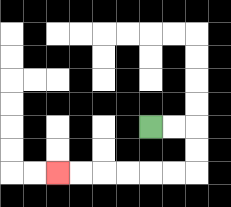{'start': '[6, 5]', 'end': '[2, 7]', 'path_directions': 'R,R,D,D,L,L,L,L,L,L', 'path_coordinates': '[[6, 5], [7, 5], [8, 5], [8, 6], [8, 7], [7, 7], [6, 7], [5, 7], [4, 7], [3, 7], [2, 7]]'}